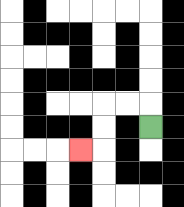{'start': '[6, 5]', 'end': '[3, 6]', 'path_directions': 'U,L,L,D,D,L', 'path_coordinates': '[[6, 5], [6, 4], [5, 4], [4, 4], [4, 5], [4, 6], [3, 6]]'}